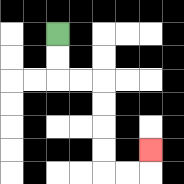{'start': '[2, 1]', 'end': '[6, 6]', 'path_directions': 'D,D,R,R,D,D,D,D,R,R,U', 'path_coordinates': '[[2, 1], [2, 2], [2, 3], [3, 3], [4, 3], [4, 4], [4, 5], [4, 6], [4, 7], [5, 7], [6, 7], [6, 6]]'}